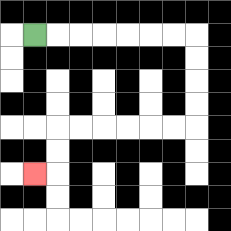{'start': '[1, 1]', 'end': '[1, 7]', 'path_directions': 'R,R,R,R,R,R,R,D,D,D,D,L,L,L,L,L,L,D,D,L', 'path_coordinates': '[[1, 1], [2, 1], [3, 1], [4, 1], [5, 1], [6, 1], [7, 1], [8, 1], [8, 2], [8, 3], [8, 4], [8, 5], [7, 5], [6, 5], [5, 5], [4, 5], [3, 5], [2, 5], [2, 6], [2, 7], [1, 7]]'}